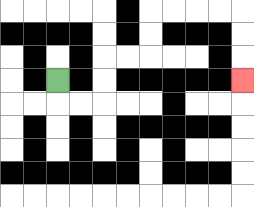{'start': '[2, 3]', 'end': '[10, 3]', 'path_directions': 'D,R,R,U,U,R,R,U,U,R,R,R,R,D,D,D', 'path_coordinates': '[[2, 3], [2, 4], [3, 4], [4, 4], [4, 3], [4, 2], [5, 2], [6, 2], [6, 1], [6, 0], [7, 0], [8, 0], [9, 0], [10, 0], [10, 1], [10, 2], [10, 3]]'}